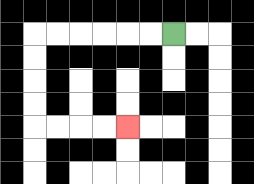{'start': '[7, 1]', 'end': '[5, 5]', 'path_directions': 'L,L,L,L,L,L,D,D,D,D,R,R,R,R', 'path_coordinates': '[[7, 1], [6, 1], [5, 1], [4, 1], [3, 1], [2, 1], [1, 1], [1, 2], [1, 3], [1, 4], [1, 5], [2, 5], [3, 5], [4, 5], [5, 5]]'}